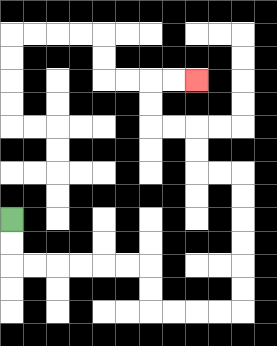{'start': '[0, 9]', 'end': '[8, 3]', 'path_directions': 'D,D,R,R,R,R,R,R,D,D,R,R,R,R,U,U,U,U,U,U,L,L,U,U,L,L,U,U,R,R', 'path_coordinates': '[[0, 9], [0, 10], [0, 11], [1, 11], [2, 11], [3, 11], [4, 11], [5, 11], [6, 11], [6, 12], [6, 13], [7, 13], [8, 13], [9, 13], [10, 13], [10, 12], [10, 11], [10, 10], [10, 9], [10, 8], [10, 7], [9, 7], [8, 7], [8, 6], [8, 5], [7, 5], [6, 5], [6, 4], [6, 3], [7, 3], [8, 3]]'}